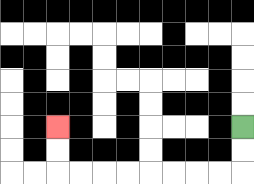{'start': '[10, 5]', 'end': '[2, 5]', 'path_directions': 'D,D,L,L,L,L,L,L,L,L,U,U', 'path_coordinates': '[[10, 5], [10, 6], [10, 7], [9, 7], [8, 7], [7, 7], [6, 7], [5, 7], [4, 7], [3, 7], [2, 7], [2, 6], [2, 5]]'}